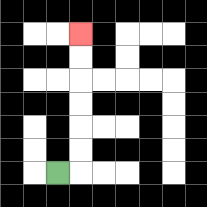{'start': '[2, 7]', 'end': '[3, 1]', 'path_directions': 'R,U,U,U,U,U,U', 'path_coordinates': '[[2, 7], [3, 7], [3, 6], [3, 5], [3, 4], [3, 3], [3, 2], [3, 1]]'}